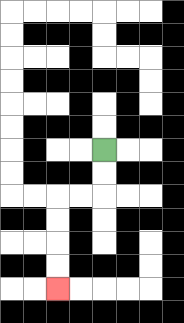{'start': '[4, 6]', 'end': '[2, 12]', 'path_directions': 'D,D,L,L,D,D,D,D', 'path_coordinates': '[[4, 6], [4, 7], [4, 8], [3, 8], [2, 8], [2, 9], [2, 10], [2, 11], [2, 12]]'}